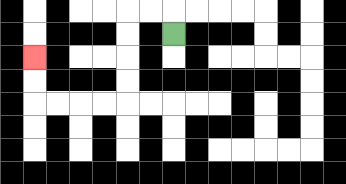{'start': '[7, 1]', 'end': '[1, 2]', 'path_directions': 'U,L,L,D,D,D,D,L,L,L,L,U,U', 'path_coordinates': '[[7, 1], [7, 0], [6, 0], [5, 0], [5, 1], [5, 2], [5, 3], [5, 4], [4, 4], [3, 4], [2, 4], [1, 4], [1, 3], [1, 2]]'}